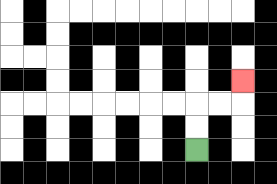{'start': '[8, 6]', 'end': '[10, 3]', 'path_directions': 'U,U,R,R,U', 'path_coordinates': '[[8, 6], [8, 5], [8, 4], [9, 4], [10, 4], [10, 3]]'}